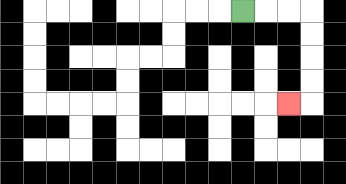{'start': '[10, 0]', 'end': '[12, 4]', 'path_directions': 'R,R,R,D,D,D,D,L', 'path_coordinates': '[[10, 0], [11, 0], [12, 0], [13, 0], [13, 1], [13, 2], [13, 3], [13, 4], [12, 4]]'}